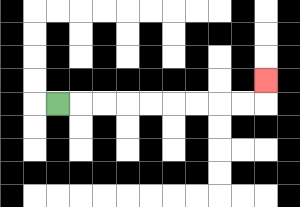{'start': '[2, 4]', 'end': '[11, 3]', 'path_directions': 'R,R,R,R,R,R,R,R,R,U', 'path_coordinates': '[[2, 4], [3, 4], [4, 4], [5, 4], [6, 4], [7, 4], [8, 4], [9, 4], [10, 4], [11, 4], [11, 3]]'}